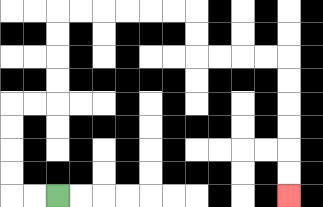{'start': '[2, 8]', 'end': '[12, 8]', 'path_directions': 'L,L,U,U,U,U,R,R,U,U,U,U,R,R,R,R,R,R,D,D,R,R,R,R,D,D,D,D,D,D', 'path_coordinates': '[[2, 8], [1, 8], [0, 8], [0, 7], [0, 6], [0, 5], [0, 4], [1, 4], [2, 4], [2, 3], [2, 2], [2, 1], [2, 0], [3, 0], [4, 0], [5, 0], [6, 0], [7, 0], [8, 0], [8, 1], [8, 2], [9, 2], [10, 2], [11, 2], [12, 2], [12, 3], [12, 4], [12, 5], [12, 6], [12, 7], [12, 8]]'}